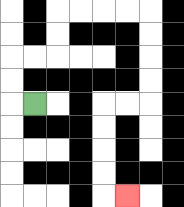{'start': '[1, 4]', 'end': '[5, 8]', 'path_directions': 'L,U,U,R,R,U,U,R,R,R,R,D,D,D,D,L,L,D,D,D,D,R', 'path_coordinates': '[[1, 4], [0, 4], [0, 3], [0, 2], [1, 2], [2, 2], [2, 1], [2, 0], [3, 0], [4, 0], [5, 0], [6, 0], [6, 1], [6, 2], [6, 3], [6, 4], [5, 4], [4, 4], [4, 5], [4, 6], [4, 7], [4, 8], [5, 8]]'}